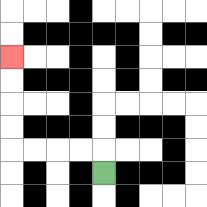{'start': '[4, 7]', 'end': '[0, 2]', 'path_directions': 'U,L,L,L,L,U,U,U,U', 'path_coordinates': '[[4, 7], [4, 6], [3, 6], [2, 6], [1, 6], [0, 6], [0, 5], [0, 4], [0, 3], [0, 2]]'}